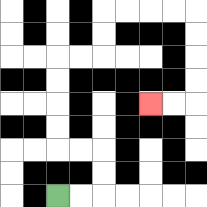{'start': '[2, 8]', 'end': '[6, 4]', 'path_directions': 'R,R,U,U,L,L,U,U,U,U,R,R,U,U,R,R,R,R,D,D,D,D,L,L', 'path_coordinates': '[[2, 8], [3, 8], [4, 8], [4, 7], [4, 6], [3, 6], [2, 6], [2, 5], [2, 4], [2, 3], [2, 2], [3, 2], [4, 2], [4, 1], [4, 0], [5, 0], [6, 0], [7, 0], [8, 0], [8, 1], [8, 2], [8, 3], [8, 4], [7, 4], [6, 4]]'}